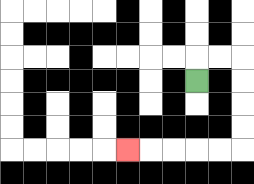{'start': '[8, 3]', 'end': '[5, 6]', 'path_directions': 'U,R,R,D,D,D,D,L,L,L,L,L', 'path_coordinates': '[[8, 3], [8, 2], [9, 2], [10, 2], [10, 3], [10, 4], [10, 5], [10, 6], [9, 6], [8, 6], [7, 6], [6, 6], [5, 6]]'}